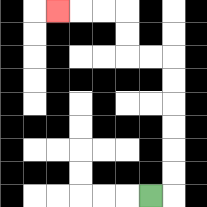{'start': '[6, 8]', 'end': '[2, 0]', 'path_directions': 'R,U,U,U,U,U,U,L,L,U,U,L,L,L', 'path_coordinates': '[[6, 8], [7, 8], [7, 7], [7, 6], [7, 5], [7, 4], [7, 3], [7, 2], [6, 2], [5, 2], [5, 1], [5, 0], [4, 0], [3, 0], [2, 0]]'}